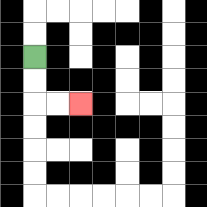{'start': '[1, 2]', 'end': '[3, 4]', 'path_directions': 'D,D,R,R', 'path_coordinates': '[[1, 2], [1, 3], [1, 4], [2, 4], [3, 4]]'}